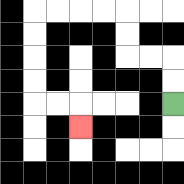{'start': '[7, 4]', 'end': '[3, 5]', 'path_directions': 'U,U,L,L,U,U,L,L,L,L,D,D,D,D,R,R,D', 'path_coordinates': '[[7, 4], [7, 3], [7, 2], [6, 2], [5, 2], [5, 1], [5, 0], [4, 0], [3, 0], [2, 0], [1, 0], [1, 1], [1, 2], [1, 3], [1, 4], [2, 4], [3, 4], [3, 5]]'}